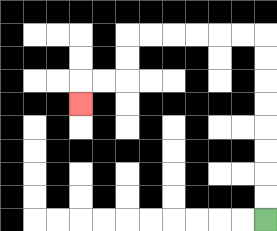{'start': '[11, 9]', 'end': '[3, 4]', 'path_directions': 'U,U,U,U,U,U,U,U,L,L,L,L,L,L,D,D,L,L,D', 'path_coordinates': '[[11, 9], [11, 8], [11, 7], [11, 6], [11, 5], [11, 4], [11, 3], [11, 2], [11, 1], [10, 1], [9, 1], [8, 1], [7, 1], [6, 1], [5, 1], [5, 2], [5, 3], [4, 3], [3, 3], [3, 4]]'}